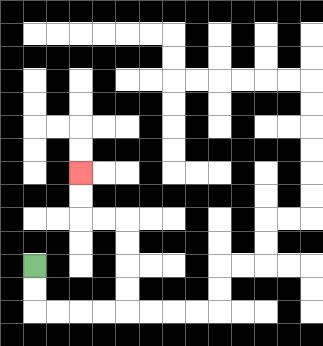{'start': '[1, 11]', 'end': '[3, 7]', 'path_directions': 'D,D,R,R,R,R,U,U,U,U,L,L,U,U', 'path_coordinates': '[[1, 11], [1, 12], [1, 13], [2, 13], [3, 13], [4, 13], [5, 13], [5, 12], [5, 11], [5, 10], [5, 9], [4, 9], [3, 9], [3, 8], [3, 7]]'}